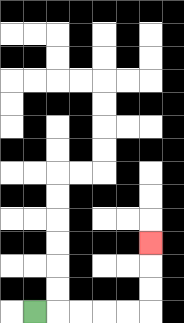{'start': '[1, 13]', 'end': '[6, 10]', 'path_directions': 'R,R,R,R,R,U,U,U', 'path_coordinates': '[[1, 13], [2, 13], [3, 13], [4, 13], [5, 13], [6, 13], [6, 12], [6, 11], [6, 10]]'}